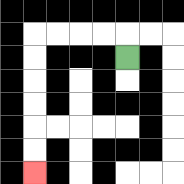{'start': '[5, 2]', 'end': '[1, 7]', 'path_directions': 'U,L,L,L,L,D,D,D,D,D,D', 'path_coordinates': '[[5, 2], [5, 1], [4, 1], [3, 1], [2, 1], [1, 1], [1, 2], [1, 3], [1, 4], [1, 5], [1, 6], [1, 7]]'}